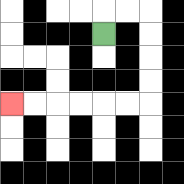{'start': '[4, 1]', 'end': '[0, 4]', 'path_directions': 'U,R,R,D,D,D,D,L,L,L,L,L,L', 'path_coordinates': '[[4, 1], [4, 0], [5, 0], [6, 0], [6, 1], [6, 2], [6, 3], [6, 4], [5, 4], [4, 4], [3, 4], [2, 4], [1, 4], [0, 4]]'}